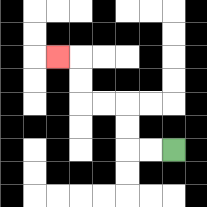{'start': '[7, 6]', 'end': '[2, 2]', 'path_directions': 'L,L,U,U,L,L,U,U,L', 'path_coordinates': '[[7, 6], [6, 6], [5, 6], [5, 5], [5, 4], [4, 4], [3, 4], [3, 3], [3, 2], [2, 2]]'}